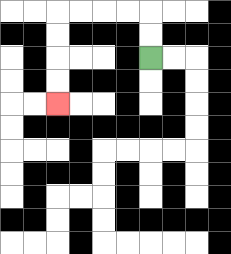{'start': '[6, 2]', 'end': '[2, 4]', 'path_directions': 'U,U,L,L,L,L,D,D,D,D', 'path_coordinates': '[[6, 2], [6, 1], [6, 0], [5, 0], [4, 0], [3, 0], [2, 0], [2, 1], [2, 2], [2, 3], [2, 4]]'}